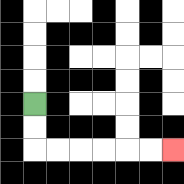{'start': '[1, 4]', 'end': '[7, 6]', 'path_directions': 'D,D,R,R,R,R,R,R', 'path_coordinates': '[[1, 4], [1, 5], [1, 6], [2, 6], [3, 6], [4, 6], [5, 6], [6, 6], [7, 6]]'}